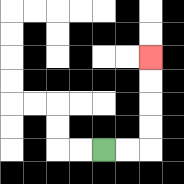{'start': '[4, 6]', 'end': '[6, 2]', 'path_directions': 'R,R,U,U,U,U', 'path_coordinates': '[[4, 6], [5, 6], [6, 6], [6, 5], [6, 4], [6, 3], [6, 2]]'}